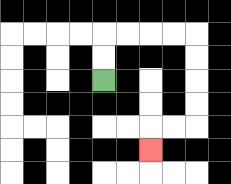{'start': '[4, 3]', 'end': '[6, 6]', 'path_directions': 'U,U,R,R,R,R,D,D,D,D,L,L,D', 'path_coordinates': '[[4, 3], [4, 2], [4, 1], [5, 1], [6, 1], [7, 1], [8, 1], [8, 2], [8, 3], [8, 4], [8, 5], [7, 5], [6, 5], [6, 6]]'}